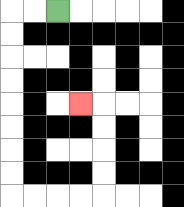{'start': '[2, 0]', 'end': '[3, 4]', 'path_directions': 'L,L,D,D,D,D,D,D,D,D,R,R,R,R,U,U,U,U,L', 'path_coordinates': '[[2, 0], [1, 0], [0, 0], [0, 1], [0, 2], [0, 3], [0, 4], [0, 5], [0, 6], [0, 7], [0, 8], [1, 8], [2, 8], [3, 8], [4, 8], [4, 7], [4, 6], [4, 5], [4, 4], [3, 4]]'}